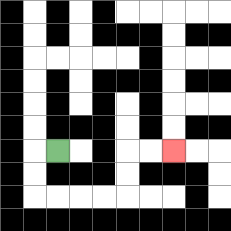{'start': '[2, 6]', 'end': '[7, 6]', 'path_directions': 'L,D,D,R,R,R,R,U,U,R,R', 'path_coordinates': '[[2, 6], [1, 6], [1, 7], [1, 8], [2, 8], [3, 8], [4, 8], [5, 8], [5, 7], [5, 6], [6, 6], [7, 6]]'}